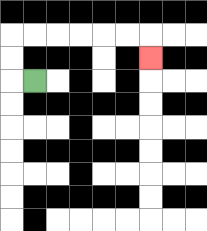{'start': '[1, 3]', 'end': '[6, 2]', 'path_directions': 'L,U,U,R,R,R,R,R,R,D', 'path_coordinates': '[[1, 3], [0, 3], [0, 2], [0, 1], [1, 1], [2, 1], [3, 1], [4, 1], [5, 1], [6, 1], [6, 2]]'}